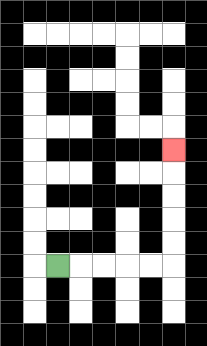{'start': '[2, 11]', 'end': '[7, 6]', 'path_directions': 'R,R,R,R,R,U,U,U,U,U', 'path_coordinates': '[[2, 11], [3, 11], [4, 11], [5, 11], [6, 11], [7, 11], [7, 10], [7, 9], [7, 8], [7, 7], [7, 6]]'}